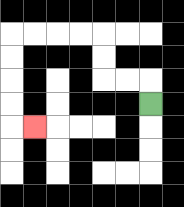{'start': '[6, 4]', 'end': '[1, 5]', 'path_directions': 'U,L,L,U,U,L,L,L,L,D,D,D,D,R', 'path_coordinates': '[[6, 4], [6, 3], [5, 3], [4, 3], [4, 2], [4, 1], [3, 1], [2, 1], [1, 1], [0, 1], [0, 2], [0, 3], [0, 4], [0, 5], [1, 5]]'}